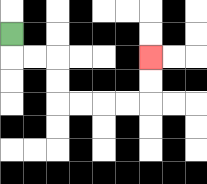{'start': '[0, 1]', 'end': '[6, 2]', 'path_directions': 'D,R,R,D,D,R,R,R,R,U,U', 'path_coordinates': '[[0, 1], [0, 2], [1, 2], [2, 2], [2, 3], [2, 4], [3, 4], [4, 4], [5, 4], [6, 4], [6, 3], [6, 2]]'}